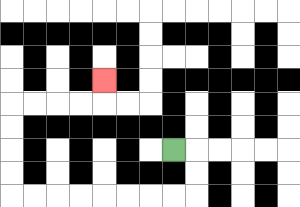{'start': '[7, 6]', 'end': '[4, 3]', 'path_directions': 'R,D,D,L,L,L,L,L,L,L,L,U,U,U,U,R,R,R,R,U', 'path_coordinates': '[[7, 6], [8, 6], [8, 7], [8, 8], [7, 8], [6, 8], [5, 8], [4, 8], [3, 8], [2, 8], [1, 8], [0, 8], [0, 7], [0, 6], [0, 5], [0, 4], [1, 4], [2, 4], [3, 4], [4, 4], [4, 3]]'}